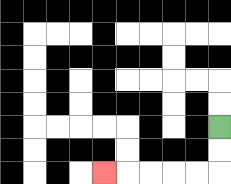{'start': '[9, 5]', 'end': '[4, 7]', 'path_directions': 'D,D,L,L,L,L,L', 'path_coordinates': '[[9, 5], [9, 6], [9, 7], [8, 7], [7, 7], [6, 7], [5, 7], [4, 7]]'}